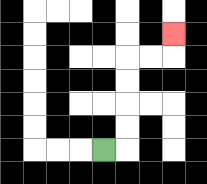{'start': '[4, 6]', 'end': '[7, 1]', 'path_directions': 'R,U,U,U,U,R,R,U', 'path_coordinates': '[[4, 6], [5, 6], [5, 5], [5, 4], [5, 3], [5, 2], [6, 2], [7, 2], [7, 1]]'}